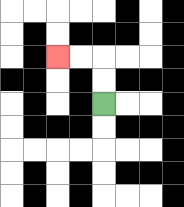{'start': '[4, 4]', 'end': '[2, 2]', 'path_directions': 'U,U,L,L', 'path_coordinates': '[[4, 4], [4, 3], [4, 2], [3, 2], [2, 2]]'}